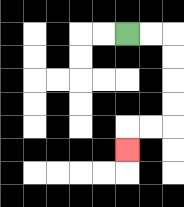{'start': '[5, 1]', 'end': '[5, 6]', 'path_directions': 'R,R,D,D,D,D,L,L,D', 'path_coordinates': '[[5, 1], [6, 1], [7, 1], [7, 2], [7, 3], [7, 4], [7, 5], [6, 5], [5, 5], [5, 6]]'}